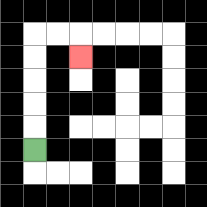{'start': '[1, 6]', 'end': '[3, 2]', 'path_directions': 'U,U,U,U,U,R,R,D', 'path_coordinates': '[[1, 6], [1, 5], [1, 4], [1, 3], [1, 2], [1, 1], [2, 1], [3, 1], [3, 2]]'}